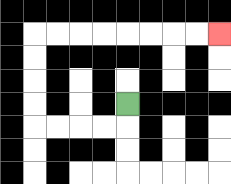{'start': '[5, 4]', 'end': '[9, 1]', 'path_directions': 'D,L,L,L,L,U,U,U,U,R,R,R,R,R,R,R,R', 'path_coordinates': '[[5, 4], [5, 5], [4, 5], [3, 5], [2, 5], [1, 5], [1, 4], [1, 3], [1, 2], [1, 1], [2, 1], [3, 1], [4, 1], [5, 1], [6, 1], [7, 1], [8, 1], [9, 1]]'}